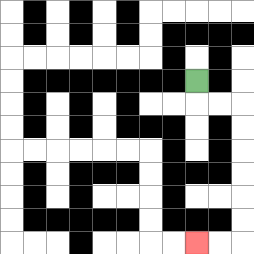{'start': '[8, 3]', 'end': '[8, 10]', 'path_directions': 'D,R,R,D,D,D,D,D,D,L,L', 'path_coordinates': '[[8, 3], [8, 4], [9, 4], [10, 4], [10, 5], [10, 6], [10, 7], [10, 8], [10, 9], [10, 10], [9, 10], [8, 10]]'}